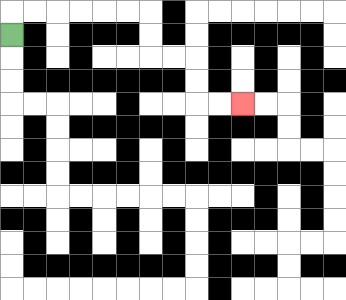{'start': '[0, 1]', 'end': '[10, 4]', 'path_directions': 'U,R,R,R,R,R,R,D,D,R,R,D,D,R,R', 'path_coordinates': '[[0, 1], [0, 0], [1, 0], [2, 0], [3, 0], [4, 0], [5, 0], [6, 0], [6, 1], [6, 2], [7, 2], [8, 2], [8, 3], [8, 4], [9, 4], [10, 4]]'}